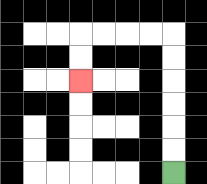{'start': '[7, 7]', 'end': '[3, 3]', 'path_directions': 'U,U,U,U,U,U,L,L,L,L,D,D', 'path_coordinates': '[[7, 7], [7, 6], [7, 5], [7, 4], [7, 3], [7, 2], [7, 1], [6, 1], [5, 1], [4, 1], [3, 1], [3, 2], [3, 3]]'}